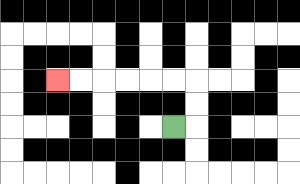{'start': '[7, 5]', 'end': '[2, 3]', 'path_directions': 'R,U,U,L,L,L,L,L,L', 'path_coordinates': '[[7, 5], [8, 5], [8, 4], [8, 3], [7, 3], [6, 3], [5, 3], [4, 3], [3, 3], [2, 3]]'}